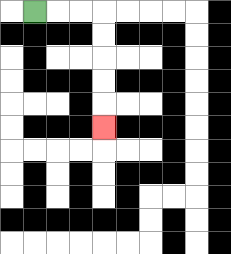{'start': '[1, 0]', 'end': '[4, 5]', 'path_directions': 'R,R,R,D,D,D,D,D', 'path_coordinates': '[[1, 0], [2, 0], [3, 0], [4, 0], [4, 1], [4, 2], [4, 3], [4, 4], [4, 5]]'}